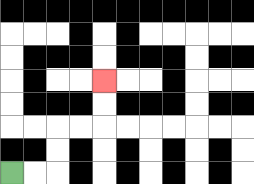{'start': '[0, 7]', 'end': '[4, 3]', 'path_directions': 'R,R,U,U,R,R,U,U', 'path_coordinates': '[[0, 7], [1, 7], [2, 7], [2, 6], [2, 5], [3, 5], [4, 5], [4, 4], [4, 3]]'}